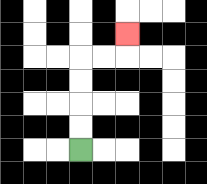{'start': '[3, 6]', 'end': '[5, 1]', 'path_directions': 'U,U,U,U,R,R,U', 'path_coordinates': '[[3, 6], [3, 5], [3, 4], [3, 3], [3, 2], [4, 2], [5, 2], [5, 1]]'}